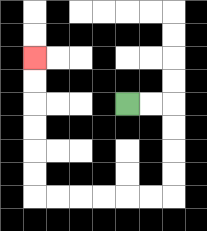{'start': '[5, 4]', 'end': '[1, 2]', 'path_directions': 'R,R,D,D,D,D,L,L,L,L,L,L,U,U,U,U,U,U', 'path_coordinates': '[[5, 4], [6, 4], [7, 4], [7, 5], [7, 6], [7, 7], [7, 8], [6, 8], [5, 8], [4, 8], [3, 8], [2, 8], [1, 8], [1, 7], [1, 6], [1, 5], [1, 4], [1, 3], [1, 2]]'}